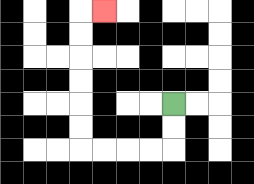{'start': '[7, 4]', 'end': '[4, 0]', 'path_directions': 'D,D,L,L,L,L,U,U,U,U,U,U,R', 'path_coordinates': '[[7, 4], [7, 5], [7, 6], [6, 6], [5, 6], [4, 6], [3, 6], [3, 5], [3, 4], [3, 3], [3, 2], [3, 1], [3, 0], [4, 0]]'}